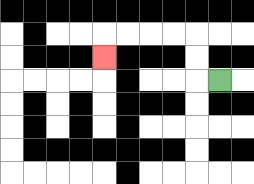{'start': '[9, 3]', 'end': '[4, 2]', 'path_directions': 'L,U,U,L,L,L,L,D', 'path_coordinates': '[[9, 3], [8, 3], [8, 2], [8, 1], [7, 1], [6, 1], [5, 1], [4, 1], [4, 2]]'}